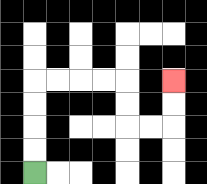{'start': '[1, 7]', 'end': '[7, 3]', 'path_directions': 'U,U,U,U,R,R,R,R,D,D,R,R,U,U', 'path_coordinates': '[[1, 7], [1, 6], [1, 5], [1, 4], [1, 3], [2, 3], [3, 3], [4, 3], [5, 3], [5, 4], [5, 5], [6, 5], [7, 5], [7, 4], [7, 3]]'}